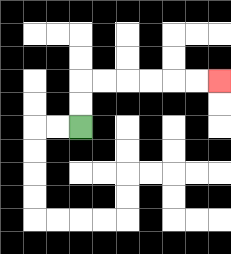{'start': '[3, 5]', 'end': '[9, 3]', 'path_directions': 'U,U,R,R,R,R,R,R', 'path_coordinates': '[[3, 5], [3, 4], [3, 3], [4, 3], [5, 3], [6, 3], [7, 3], [8, 3], [9, 3]]'}